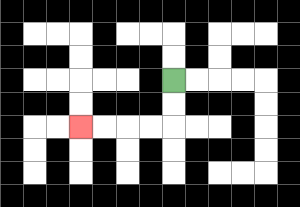{'start': '[7, 3]', 'end': '[3, 5]', 'path_directions': 'D,D,L,L,L,L', 'path_coordinates': '[[7, 3], [7, 4], [7, 5], [6, 5], [5, 5], [4, 5], [3, 5]]'}